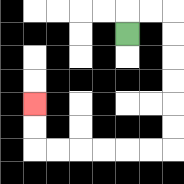{'start': '[5, 1]', 'end': '[1, 4]', 'path_directions': 'U,R,R,D,D,D,D,D,D,L,L,L,L,L,L,U,U', 'path_coordinates': '[[5, 1], [5, 0], [6, 0], [7, 0], [7, 1], [7, 2], [7, 3], [7, 4], [7, 5], [7, 6], [6, 6], [5, 6], [4, 6], [3, 6], [2, 6], [1, 6], [1, 5], [1, 4]]'}